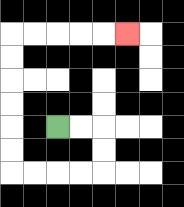{'start': '[2, 5]', 'end': '[5, 1]', 'path_directions': 'R,R,D,D,L,L,L,L,U,U,U,U,U,U,R,R,R,R,R', 'path_coordinates': '[[2, 5], [3, 5], [4, 5], [4, 6], [4, 7], [3, 7], [2, 7], [1, 7], [0, 7], [0, 6], [0, 5], [0, 4], [0, 3], [0, 2], [0, 1], [1, 1], [2, 1], [3, 1], [4, 1], [5, 1]]'}